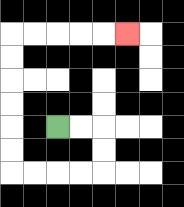{'start': '[2, 5]', 'end': '[5, 1]', 'path_directions': 'R,R,D,D,L,L,L,L,U,U,U,U,U,U,R,R,R,R,R', 'path_coordinates': '[[2, 5], [3, 5], [4, 5], [4, 6], [4, 7], [3, 7], [2, 7], [1, 7], [0, 7], [0, 6], [0, 5], [0, 4], [0, 3], [0, 2], [0, 1], [1, 1], [2, 1], [3, 1], [4, 1], [5, 1]]'}